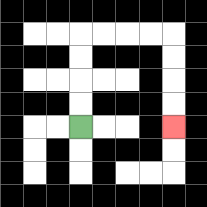{'start': '[3, 5]', 'end': '[7, 5]', 'path_directions': 'U,U,U,U,R,R,R,R,D,D,D,D', 'path_coordinates': '[[3, 5], [3, 4], [3, 3], [3, 2], [3, 1], [4, 1], [5, 1], [6, 1], [7, 1], [7, 2], [7, 3], [7, 4], [7, 5]]'}